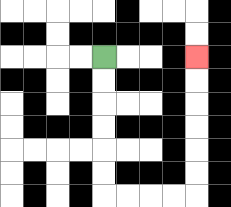{'start': '[4, 2]', 'end': '[8, 2]', 'path_directions': 'D,D,D,D,D,D,R,R,R,R,U,U,U,U,U,U', 'path_coordinates': '[[4, 2], [4, 3], [4, 4], [4, 5], [4, 6], [4, 7], [4, 8], [5, 8], [6, 8], [7, 8], [8, 8], [8, 7], [8, 6], [8, 5], [8, 4], [8, 3], [8, 2]]'}